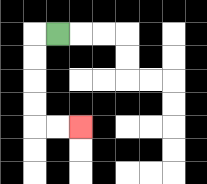{'start': '[2, 1]', 'end': '[3, 5]', 'path_directions': 'L,D,D,D,D,R,R', 'path_coordinates': '[[2, 1], [1, 1], [1, 2], [1, 3], [1, 4], [1, 5], [2, 5], [3, 5]]'}